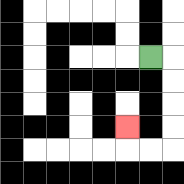{'start': '[6, 2]', 'end': '[5, 5]', 'path_directions': 'R,D,D,D,D,L,L,U', 'path_coordinates': '[[6, 2], [7, 2], [7, 3], [7, 4], [7, 5], [7, 6], [6, 6], [5, 6], [5, 5]]'}